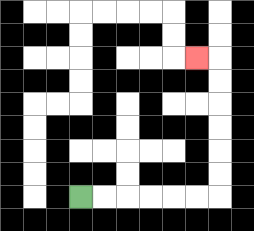{'start': '[3, 8]', 'end': '[8, 2]', 'path_directions': 'R,R,R,R,R,R,U,U,U,U,U,U,L', 'path_coordinates': '[[3, 8], [4, 8], [5, 8], [6, 8], [7, 8], [8, 8], [9, 8], [9, 7], [9, 6], [9, 5], [9, 4], [9, 3], [9, 2], [8, 2]]'}